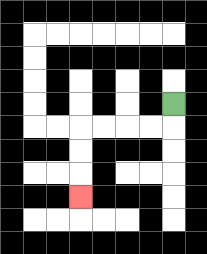{'start': '[7, 4]', 'end': '[3, 8]', 'path_directions': 'D,L,L,L,L,D,D,D', 'path_coordinates': '[[7, 4], [7, 5], [6, 5], [5, 5], [4, 5], [3, 5], [3, 6], [3, 7], [3, 8]]'}